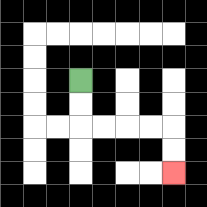{'start': '[3, 3]', 'end': '[7, 7]', 'path_directions': 'D,D,R,R,R,R,D,D', 'path_coordinates': '[[3, 3], [3, 4], [3, 5], [4, 5], [5, 5], [6, 5], [7, 5], [7, 6], [7, 7]]'}